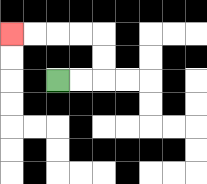{'start': '[2, 3]', 'end': '[0, 1]', 'path_directions': 'R,R,U,U,L,L,L,L', 'path_coordinates': '[[2, 3], [3, 3], [4, 3], [4, 2], [4, 1], [3, 1], [2, 1], [1, 1], [0, 1]]'}